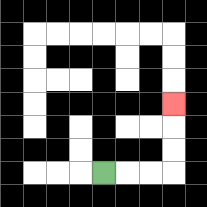{'start': '[4, 7]', 'end': '[7, 4]', 'path_directions': 'R,R,R,U,U,U', 'path_coordinates': '[[4, 7], [5, 7], [6, 7], [7, 7], [7, 6], [7, 5], [7, 4]]'}